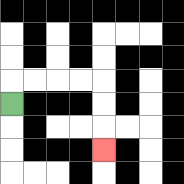{'start': '[0, 4]', 'end': '[4, 6]', 'path_directions': 'U,R,R,R,R,D,D,D', 'path_coordinates': '[[0, 4], [0, 3], [1, 3], [2, 3], [3, 3], [4, 3], [4, 4], [4, 5], [4, 6]]'}